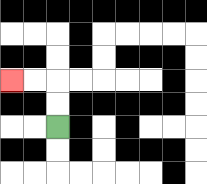{'start': '[2, 5]', 'end': '[0, 3]', 'path_directions': 'U,U,L,L', 'path_coordinates': '[[2, 5], [2, 4], [2, 3], [1, 3], [0, 3]]'}